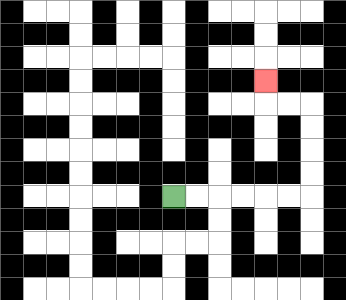{'start': '[7, 8]', 'end': '[11, 3]', 'path_directions': 'R,R,R,R,R,R,U,U,U,U,L,L,U', 'path_coordinates': '[[7, 8], [8, 8], [9, 8], [10, 8], [11, 8], [12, 8], [13, 8], [13, 7], [13, 6], [13, 5], [13, 4], [12, 4], [11, 4], [11, 3]]'}